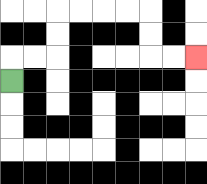{'start': '[0, 3]', 'end': '[8, 2]', 'path_directions': 'U,R,R,U,U,R,R,R,R,D,D,R,R', 'path_coordinates': '[[0, 3], [0, 2], [1, 2], [2, 2], [2, 1], [2, 0], [3, 0], [4, 0], [5, 0], [6, 0], [6, 1], [6, 2], [7, 2], [8, 2]]'}